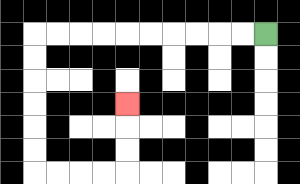{'start': '[11, 1]', 'end': '[5, 4]', 'path_directions': 'L,L,L,L,L,L,L,L,L,L,D,D,D,D,D,D,R,R,R,R,U,U,U', 'path_coordinates': '[[11, 1], [10, 1], [9, 1], [8, 1], [7, 1], [6, 1], [5, 1], [4, 1], [3, 1], [2, 1], [1, 1], [1, 2], [1, 3], [1, 4], [1, 5], [1, 6], [1, 7], [2, 7], [3, 7], [4, 7], [5, 7], [5, 6], [5, 5], [5, 4]]'}